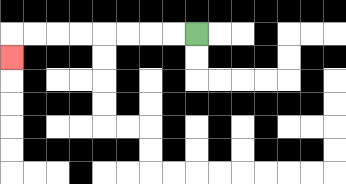{'start': '[8, 1]', 'end': '[0, 2]', 'path_directions': 'L,L,L,L,L,L,L,L,D', 'path_coordinates': '[[8, 1], [7, 1], [6, 1], [5, 1], [4, 1], [3, 1], [2, 1], [1, 1], [0, 1], [0, 2]]'}